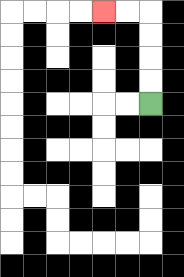{'start': '[6, 4]', 'end': '[4, 0]', 'path_directions': 'U,U,U,U,L,L', 'path_coordinates': '[[6, 4], [6, 3], [6, 2], [6, 1], [6, 0], [5, 0], [4, 0]]'}